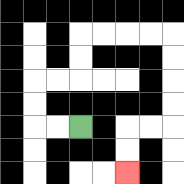{'start': '[3, 5]', 'end': '[5, 7]', 'path_directions': 'L,L,U,U,R,R,U,U,R,R,R,R,D,D,D,D,L,L,D,D', 'path_coordinates': '[[3, 5], [2, 5], [1, 5], [1, 4], [1, 3], [2, 3], [3, 3], [3, 2], [3, 1], [4, 1], [5, 1], [6, 1], [7, 1], [7, 2], [7, 3], [7, 4], [7, 5], [6, 5], [5, 5], [5, 6], [5, 7]]'}